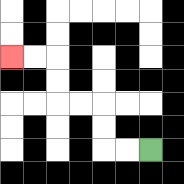{'start': '[6, 6]', 'end': '[0, 2]', 'path_directions': 'L,L,U,U,L,L,U,U,L,L', 'path_coordinates': '[[6, 6], [5, 6], [4, 6], [4, 5], [4, 4], [3, 4], [2, 4], [2, 3], [2, 2], [1, 2], [0, 2]]'}